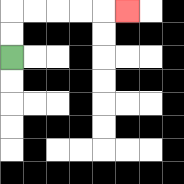{'start': '[0, 2]', 'end': '[5, 0]', 'path_directions': 'U,U,R,R,R,R,R', 'path_coordinates': '[[0, 2], [0, 1], [0, 0], [1, 0], [2, 0], [3, 0], [4, 0], [5, 0]]'}